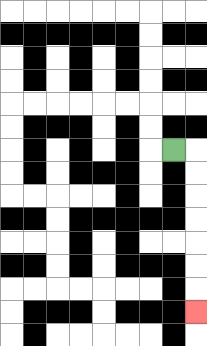{'start': '[7, 6]', 'end': '[8, 13]', 'path_directions': 'R,D,D,D,D,D,D,D', 'path_coordinates': '[[7, 6], [8, 6], [8, 7], [8, 8], [8, 9], [8, 10], [8, 11], [8, 12], [8, 13]]'}